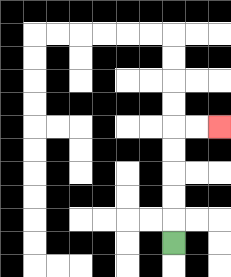{'start': '[7, 10]', 'end': '[9, 5]', 'path_directions': 'U,U,U,U,U,R,R', 'path_coordinates': '[[7, 10], [7, 9], [7, 8], [7, 7], [7, 6], [7, 5], [8, 5], [9, 5]]'}